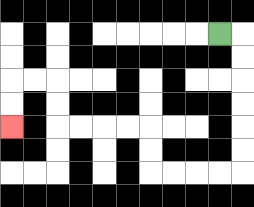{'start': '[9, 1]', 'end': '[0, 5]', 'path_directions': 'R,D,D,D,D,D,D,L,L,L,L,U,U,L,L,L,L,U,U,L,L,D,D', 'path_coordinates': '[[9, 1], [10, 1], [10, 2], [10, 3], [10, 4], [10, 5], [10, 6], [10, 7], [9, 7], [8, 7], [7, 7], [6, 7], [6, 6], [6, 5], [5, 5], [4, 5], [3, 5], [2, 5], [2, 4], [2, 3], [1, 3], [0, 3], [0, 4], [0, 5]]'}